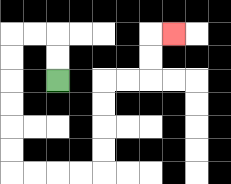{'start': '[2, 3]', 'end': '[7, 1]', 'path_directions': 'U,U,L,L,D,D,D,D,D,D,R,R,R,R,U,U,U,U,R,R,U,U,R', 'path_coordinates': '[[2, 3], [2, 2], [2, 1], [1, 1], [0, 1], [0, 2], [0, 3], [0, 4], [0, 5], [0, 6], [0, 7], [1, 7], [2, 7], [3, 7], [4, 7], [4, 6], [4, 5], [4, 4], [4, 3], [5, 3], [6, 3], [6, 2], [6, 1], [7, 1]]'}